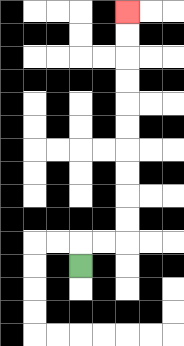{'start': '[3, 11]', 'end': '[5, 0]', 'path_directions': 'U,R,R,U,U,U,U,U,U,U,U,U,U', 'path_coordinates': '[[3, 11], [3, 10], [4, 10], [5, 10], [5, 9], [5, 8], [5, 7], [5, 6], [5, 5], [5, 4], [5, 3], [5, 2], [5, 1], [5, 0]]'}